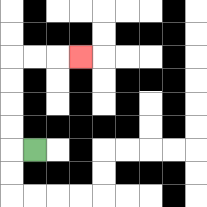{'start': '[1, 6]', 'end': '[3, 2]', 'path_directions': 'L,U,U,U,U,R,R,R', 'path_coordinates': '[[1, 6], [0, 6], [0, 5], [0, 4], [0, 3], [0, 2], [1, 2], [2, 2], [3, 2]]'}